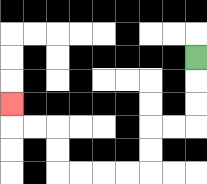{'start': '[8, 2]', 'end': '[0, 4]', 'path_directions': 'D,D,D,L,L,D,D,L,L,L,L,U,U,L,L,U', 'path_coordinates': '[[8, 2], [8, 3], [8, 4], [8, 5], [7, 5], [6, 5], [6, 6], [6, 7], [5, 7], [4, 7], [3, 7], [2, 7], [2, 6], [2, 5], [1, 5], [0, 5], [0, 4]]'}